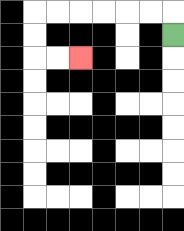{'start': '[7, 1]', 'end': '[3, 2]', 'path_directions': 'U,L,L,L,L,L,L,D,D,R,R', 'path_coordinates': '[[7, 1], [7, 0], [6, 0], [5, 0], [4, 0], [3, 0], [2, 0], [1, 0], [1, 1], [1, 2], [2, 2], [3, 2]]'}